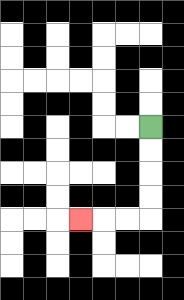{'start': '[6, 5]', 'end': '[3, 9]', 'path_directions': 'D,D,D,D,L,L,L', 'path_coordinates': '[[6, 5], [6, 6], [6, 7], [6, 8], [6, 9], [5, 9], [4, 9], [3, 9]]'}